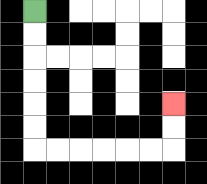{'start': '[1, 0]', 'end': '[7, 4]', 'path_directions': 'D,D,D,D,D,D,R,R,R,R,R,R,U,U', 'path_coordinates': '[[1, 0], [1, 1], [1, 2], [1, 3], [1, 4], [1, 5], [1, 6], [2, 6], [3, 6], [4, 6], [5, 6], [6, 6], [7, 6], [7, 5], [7, 4]]'}